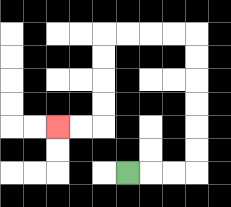{'start': '[5, 7]', 'end': '[2, 5]', 'path_directions': 'R,R,R,U,U,U,U,U,U,L,L,L,L,D,D,D,D,L,L', 'path_coordinates': '[[5, 7], [6, 7], [7, 7], [8, 7], [8, 6], [8, 5], [8, 4], [8, 3], [8, 2], [8, 1], [7, 1], [6, 1], [5, 1], [4, 1], [4, 2], [4, 3], [4, 4], [4, 5], [3, 5], [2, 5]]'}